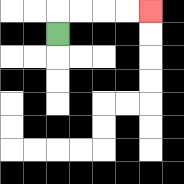{'start': '[2, 1]', 'end': '[6, 0]', 'path_directions': 'U,R,R,R,R', 'path_coordinates': '[[2, 1], [2, 0], [3, 0], [4, 0], [5, 0], [6, 0]]'}